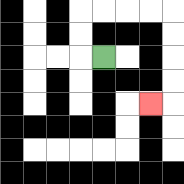{'start': '[4, 2]', 'end': '[6, 4]', 'path_directions': 'L,U,U,R,R,R,R,D,D,D,D,L', 'path_coordinates': '[[4, 2], [3, 2], [3, 1], [3, 0], [4, 0], [5, 0], [6, 0], [7, 0], [7, 1], [7, 2], [7, 3], [7, 4], [6, 4]]'}